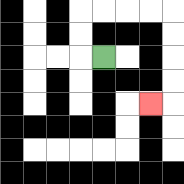{'start': '[4, 2]', 'end': '[6, 4]', 'path_directions': 'L,U,U,R,R,R,R,D,D,D,D,L', 'path_coordinates': '[[4, 2], [3, 2], [3, 1], [3, 0], [4, 0], [5, 0], [6, 0], [7, 0], [7, 1], [7, 2], [7, 3], [7, 4], [6, 4]]'}